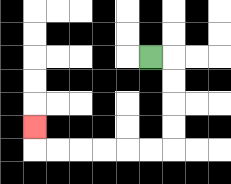{'start': '[6, 2]', 'end': '[1, 5]', 'path_directions': 'R,D,D,D,D,L,L,L,L,L,L,U', 'path_coordinates': '[[6, 2], [7, 2], [7, 3], [7, 4], [7, 5], [7, 6], [6, 6], [5, 6], [4, 6], [3, 6], [2, 6], [1, 6], [1, 5]]'}